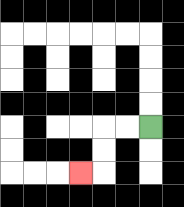{'start': '[6, 5]', 'end': '[3, 7]', 'path_directions': 'L,L,D,D,L', 'path_coordinates': '[[6, 5], [5, 5], [4, 5], [4, 6], [4, 7], [3, 7]]'}